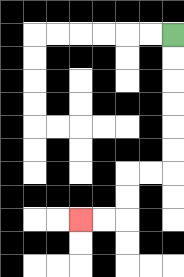{'start': '[7, 1]', 'end': '[3, 9]', 'path_directions': 'D,D,D,D,D,D,L,L,D,D,L,L', 'path_coordinates': '[[7, 1], [7, 2], [7, 3], [7, 4], [7, 5], [7, 6], [7, 7], [6, 7], [5, 7], [5, 8], [5, 9], [4, 9], [3, 9]]'}